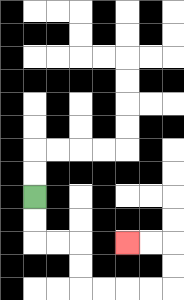{'start': '[1, 8]', 'end': '[5, 10]', 'path_directions': 'D,D,R,R,D,D,R,R,R,R,U,U,L,L', 'path_coordinates': '[[1, 8], [1, 9], [1, 10], [2, 10], [3, 10], [3, 11], [3, 12], [4, 12], [5, 12], [6, 12], [7, 12], [7, 11], [7, 10], [6, 10], [5, 10]]'}